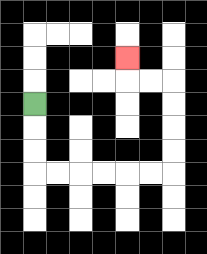{'start': '[1, 4]', 'end': '[5, 2]', 'path_directions': 'D,D,D,R,R,R,R,R,R,U,U,U,U,L,L,U', 'path_coordinates': '[[1, 4], [1, 5], [1, 6], [1, 7], [2, 7], [3, 7], [4, 7], [5, 7], [6, 7], [7, 7], [7, 6], [7, 5], [7, 4], [7, 3], [6, 3], [5, 3], [5, 2]]'}